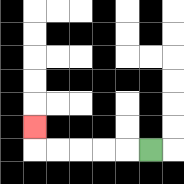{'start': '[6, 6]', 'end': '[1, 5]', 'path_directions': 'L,L,L,L,L,U', 'path_coordinates': '[[6, 6], [5, 6], [4, 6], [3, 6], [2, 6], [1, 6], [1, 5]]'}